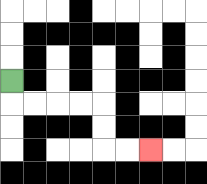{'start': '[0, 3]', 'end': '[6, 6]', 'path_directions': 'D,R,R,R,R,D,D,R,R', 'path_coordinates': '[[0, 3], [0, 4], [1, 4], [2, 4], [3, 4], [4, 4], [4, 5], [4, 6], [5, 6], [6, 6]]'}